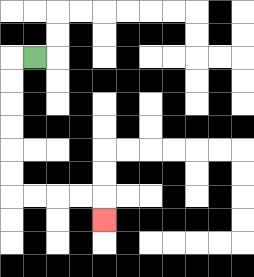{'start': '[1, 2]', 'end': '[4, 9]', 'path_directions': 'L,D,D,D,D,D,D,R,R,R,R,D', 'path_coordinates': '[[1, 2], [0, 2], [0, 3], [0, 4], [0, 5], [0, 6], [0, 7], [0, 8], [1, 8], [2, 8], [3, 8], [4, 8], [4, 9]]'}